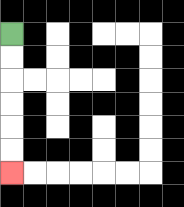{'start': '[0, 1]', 'end': '[0, 7]', 'path_directions': 'D,D,D,D,D,D', 'path_coordinates': '[[0, 1], [0, 2], [0, 3], [0, 4], [0, 5], [0, 6], [0, 7]]'}